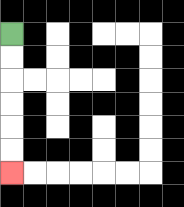{'start': '[0, 1]', 'end': '[0, 7]', 'path_directions': 'D,D,D,D,D,D', 'path_coordinates': '[[0, 1], [0, 2], [0, 3], [0, 4], [0, 5], [0, 6], [0, 7]]'}